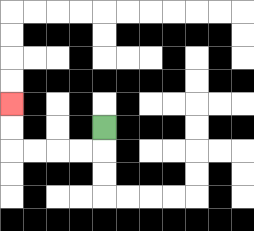{'start': '[4, 5]', 'end': '[0, 4]', 'path_directions': 'D,L,L,L,L,U,U', 'path_coordinates': '[[4, 5], [4, 6], [3, 6], [2, 6], [1, 6], [0, 6], [0, 5], [0, 4]]'}